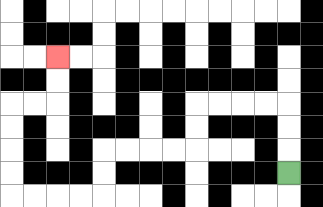{'start': '[12, 7]', 'end': '[2, 2]', 'path_directions': 'U,U,U,L,L,L,L,D,D,L,L,L,L,D,D,L,L,L,L,U,U,U,U,R,R,U,U', 'path_coordinates': '[[12, 7], [12, 6], [12, 5], [12, 4], [11, 4], [10, 4], [9, 4], [8, 4], [8, 5], [8, 6], [7, 6], [6, 6], [5, 6], [4, 6], [4, 7], [4, 8], [3, 8], [2, 8], [1, 8], [0, 8], [0, 7], [0, 6], [0, 5], [0, 4], [1, 4], [2, 4], [2, 3], [2, 2]]'}